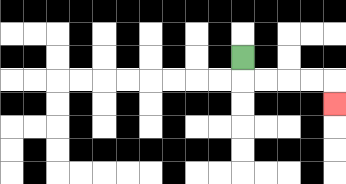{'start': '[10, 2]', 'end': '[14, 4]', 'path_directions': 'D,R,R,R,R,D', 'path_coordinates': '[[10, 2], [10, 3], [11, 3], [12, 3], [13, 3], [14, 3], [14, 4]]'}